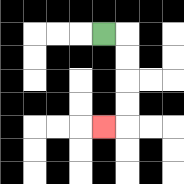{'start': '[4, 1]', 'end': '[4, 5]', 'path_directions': 'R,D,D,D,D,L', 'path_coordinates': '[[4, 1], [5, 1], [5, 2], [5, 3], [5, 4], [5, 5], [4, 5]]'}